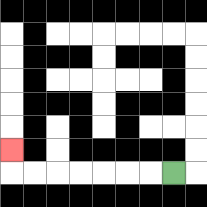{'start': '[7, 7]', 'end': '[0, 6]', 'path_directions': 'L,L,L,L,L,L,L,U', 'path_coordinates': '[[7, 7], [6, 7], [5, 7], [4, 7], [3, 7], [2, 7], [1, 7], [0, 7], [0, 6]]'}